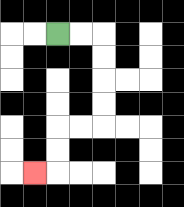{'start': '[2, 1]', 'end': '[1, 7]', 'path_directions': 'R,R,D,D,D,D,L,L,D,D,L', 'path_coordinates': '[[2, 1], [3, 1], [4, 1], [4, 2], [4, 3], [4, 4], [4, 5], [3, 5], [2, 5], [2, 6], [2, 7], [1, 7]]'}